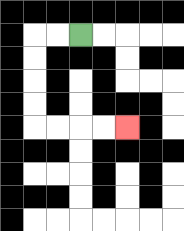{'start': '[3, 1]', 'end': '[5, 5]', 'path_directions': 'L,L,D,D,D,D,R,R,R,R', 'path_coordinates': '[[3, 1], [2, 1], [1, 1], [1, 2], [1, 3], [1, 4], [1, 5], [2, 5], [3, 5], [4, 5], [5, 5]]'}